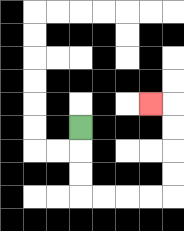{'start': '[3, 5]', 'end': '[6, 4]', 'path_directions': 'D,D,D,R,R,R,R,U,U,U,U,L', 'path_coordinates': '[[3, 5], [3, 6], [3, 7], [3, 8], [4, 8], [5, 8], [6, 8], [7, 8], [7, 7], [7, 6], [7, 5], [7, 4], [6, 4]]'}